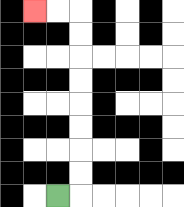{'start': '[2, 8]', 'end': '[1, 0]', 'path_directions': 'R,U,U,U,U,U,U,U,U,L,L', 'path_coordinates': '[[2, 8], [3, 8], [3, 7], [3, 6], [3, 5], [3, 4], [3, 3], [3, 2], [3, 1], [3, 0], [2, 0], [1, 0]]'}